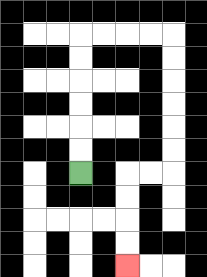{'start': '[3, 7]', 'end': '[5, 11]', 'path_directions': 'U,U,U,U,U,U,R,R,R,R,D,D,D,D,D,D,L,L,D,D,D,D', 'path_coordinates': '[[3, 7], [3, 6], [3, 5], [3, 4], [3, 3], [3, 2], [3, 1], [4, 1], [5, 1], [6, 1], [7, 1], [7, 2], [7, 3], [7, 4], [7, 5], [7, 6], [7, 7], [6, 7], [5, 7], [5, 8], [5, 9], [5, 10], [5, 11]]'}